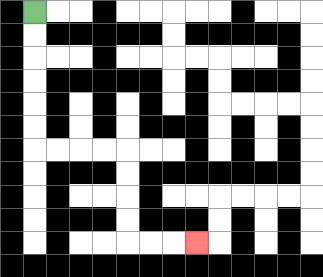{'start': '[1, 0]', 'end': '[8, 10]', 'path_directions': 'D,D,D,D,D,D,R,R,R,R,D,D,D,D,R,R,R', 'path_coordinates': '[[1, 0], [1, 1], [1, 2], [1, 3], [1, 4], [1, 5], [1, 6], [2, 6], [3, 6], [4, 6], [5, 6], [5, 7], [5, 8], [5, 9], [5, 10], [6, 10], [7, 10], [8, 10]]'}